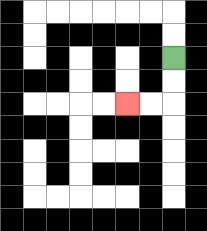{'start': '[7, 2]', 'end': '[5, 4]', 'path_directions': 'D,D,L,L', 'path_coordinates': '[[7, 2], [7, 3], [7, 4], [6, 4], [5, 4]]'}